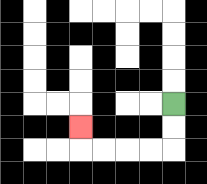{'start': '[7, 4]', 'end': '[3, 5]', 'path_directions': 'D,D,L,L,L,L,U', 'path_coordinates': '[[7, 4], [7, 5], [7, 6], [6, 6], [5, 6], [4, 6], [3, 6], [3, 5]]'}